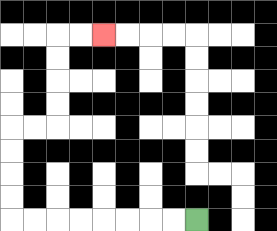{'start': '[8, 9]', 'end': '[4, 1]', 'path_directions': 'L,L,L,L,L,L,L,L,U,U,U,U,R,R,U,U,U,U,R,R', 'path_coordinates': '[[8, 9], [7, 9], [6, 9], [5, 9], [4, 9], [3, 9], [2, 9], [1, 9], [0, 9], [0, 8], [0, 7], [0, 6], [0, 5], [1, 5], [2, 5], [2, 4], [2, 3], [2, 2], [2, 1], [3, 1], [4, 1]]'}